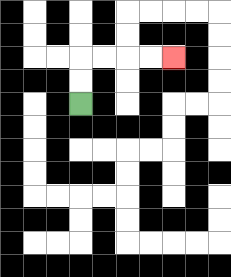{'start': '[3, 4]', 'end': '[7, 2]', 'path_directions': 'U,U,R,R,R,R', 'path_coordinates': '[[3, 4], [3, 3], [3, 2], [4, 2], [5, 2], [6, 2], [7, 2]]'}